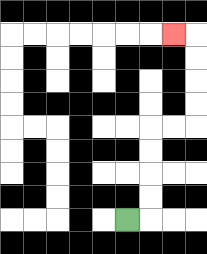{'start': '[5, 9]', 'end': '[7, 1]', 'path_directions': 'R,U,U,U,U,R,R,U,U,U,U,L', 'path_coordinates': '[[5, 9], [6, 9], [6, 8], [6, 7], [6, 6], [6, 5], [7, 5], [8, 5], [8, 4], [8, 3], [8, 2], [8, 1], [7, 1]]'}